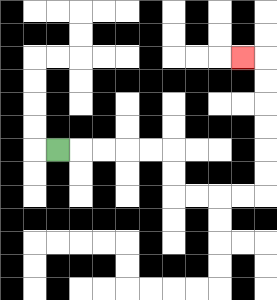{'start': '[2, 6]', 'end': '[10, 2]', 'path_directions': 'R,R,R,R,R,D,D,R,R,R,R,U,U,U,U,U,U,L', 'path_coordinates': '[[2, 6], [3, 6], [4, 6], [5, 6], [6, 6], [7, 6], [7, 7], [7, 8], [8, 8], [9, 8], [10, 8], [11, 8], [11, 7], [11, 6], [11, 5], [11, 4], [11, 3], [11, 2], [10, 2]]'}